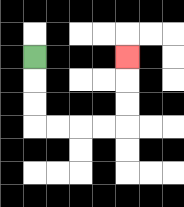{'start': '[1, 2]', 'end': '[5, 2]', 'path_directions': 'D,D,D,R,R,R,R,U,U,U', 'path_coordinates': '[[1, 2], [1, 3], [1, 4], [1, 5], [2, 5], [3, 5], [4, 5], [5, 5], [5, 4], [5, 3], [5, 2]]'}